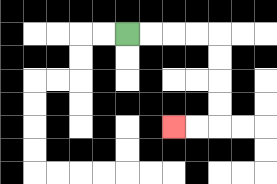{'start': '[5, 1]', 'end': '[7, 5]', 'path_directions': 'R,R,R,R,D,D,D,D,L,L', 'path_coordinates': '[[5, 1], [6, 1], [7, 1], [8, 1], [9, 1], [9, 2], [9, 3], [9, 4], [9, 5], [8, 5], [7, 5]]'}